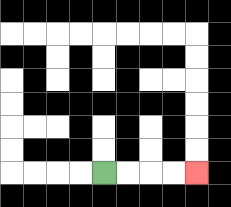{'start': '[4, 7]', 'end': '[8, 7]', 'path_directions': 'R,R,R,R', 'path_coordinates': '[[4, 7], [5, 7], [6, 7], [7, 7], [8, 7]]'}